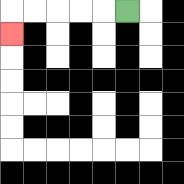{'start': '[5, 0]', 'end': '[0, 1]', 'path_directions': 'L,L,L,L,L,D', 'path_coordinates': '[[5, 0], [4, 0], [3, 0], [2, 0], [1, 0], [0, 0], [0, 1]]'}